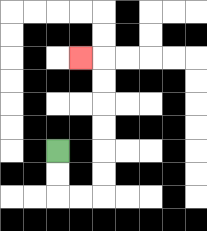{'start': '[2, 6]', 'end': '[3, 2]', 'path_directions': 'D,D,R,R,U,U,U,U,U,U,L', 'path_coordinates': '[[2, 6], [2, 7], [2, 8], [3, 8], [4, 8], [4, 7], [4, 6], [4, 5], [4, 4], [4, 3], [4, 2], [3, 2]]'}